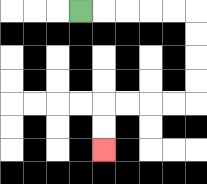{'start': '[3, 0]', 'end': '[4, 6]', 'path_directions': 'R,R,R,R,R,D,D,D,D,L,L,L,L,D,D', 'path_coordinates': '[[3, 0], [4, 0], [5, 0], [6, 0], [7, 0], [8, 0], [8, 1], [8, 2], [8, 3], [8, 4], [7, 4], [6, 4], [5, 4], [4, 4], [4, 5], [4, 6]]'}